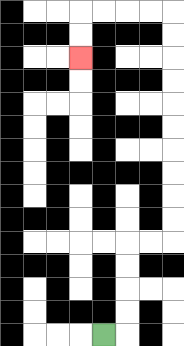{'start': '[4, 14]', 'end': '[3, 2]', 'path_directions': 'R,U,U,U,U,R,R,U,U,U,U,U,U,U,U,U,U,L,L,L,L,D,D', 'path_coordinates': '[[4, 14], [5, 14], [5, 13], [5, 12], [5, 11], [5, 10], [6, 10], [7, 10], [7, 9], [7, 8], [7, 7], [7, 6], [7, 5], [7, 4], [7, 3], [7, 2], [7, 1], [7, 0], [6, 0], [5, 0], [4, 0], [3, 0], [3, 1], [3, 2]]'}